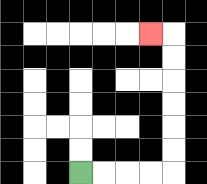{'start': '[3, 7]', 'end': '[6, 1]', 'path_directions': 'R,R,R,R,U,U,U,U,U,U,L', 'path_coordinates': '[[3, 7], [4, 7], [5, 7], [6, 7], [7, 7], [7, 6], [7, 5], [7, 4], [7, 3], [7, 2], [7, 1], [6, 1]]'}